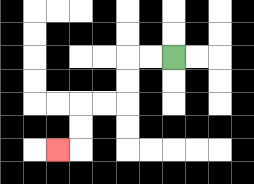{'start': '[7, 2]', 'end': '[2, 6]', 'path_directions': 'L,L,D,D,L,L,D,D,L', 'path_coordinates': '[[7, 2], [6, 2], [5, 2], [5, 3], [5, 4], [4, 4], [3, 4], [3, 5], [3, 6], [2, 6]]'}